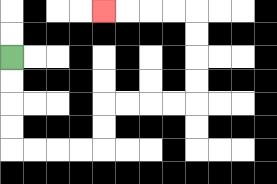{'start': '[0, 2]', 'end': '[4, 0]', 'path_directions': 'D,D,D,D,R,R,R,R,U,U,R,R,R,R,U,U,U,U,L,L,L,L', 'path_coordinates': '[[0, 2], [0, 3], [0, 4], [0, 5], [0, 6], [1, 6], [2, 6], [3, 6], [4, 6], [4, 5], [4, 4], [5, 4], [6, 4], [7, 4], [8, 4], [8, 3], [8, 2], [8, 1], [8, 0], [7, 0], [6, 0], [5, 0], [4, 0]]'}